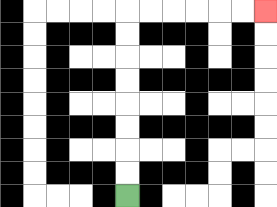{'start': '[5, 8]', 'end': '[11, 0]', 'path_directions': 'U,U,U,U,U,U,U,U,R,R,R,R,R,R', 'path_coordinates': '[[5, 8], [5, 7], [5, 6], [5, 5], [5, 4], [5, 3], [5, 2], [5, 1], [5, 0], [6, 0], [7, 0], [8, 0], [9, 0], [10, 0], [11, 0]]'}